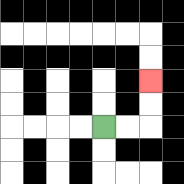{'start': '[4, 5]', 'end': '[6, 3]', 'path_directions': 'R,R,U,U', 'path_coordinates': '[[4, 5], [5, 5], [6, 5], [6, 4], [6, 3]]'}